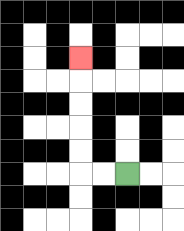{'start': '[5, 7]', 'end': '[3, 2]', 'path_directions': 'L,L,U,U,U,U,U', 'path_coordinates': '[[5, 7], [4, 7], [3, 7], [3, 6], [3, 5], [3, 4], [3, 3], [3, 2]]'}